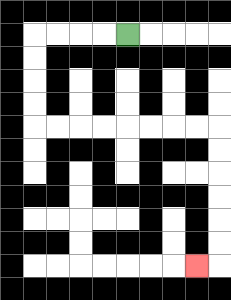{'start': '[5, 1]', 'end': '[8, 11]', 'path_directions': 'L,L,L,L,D,D,D,D,R,R,R,R,R,R,R,R,D,D,D,D,D,D,L', 'path_coordinates': '[[5, 1], [4, 1], [3, 1], [2, 1], [1, 1], [1, 2], [1, 3], [1, 4], [1, 5], [2, 5], [3, 5], [4, 5], [5, 5], [6, 5], [7, 5], [8, 5], [9, 5], [9, 6], [9, 7], [9, 8], [9, 9], [9, 10], [9, 11], [8, 11]]'}